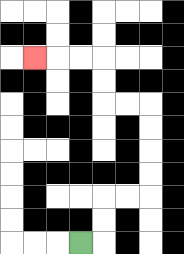{'start': '[3, 10]', 'end': '[1, 2]', 'path_directions': 'R,U,U,R,R,U,U,U,U,L,L,U,U,L,L,L', 'path_coordinates': '[[3, 10], [4, 10], [4, 9], [4, 8], [5, 8], [6, 8], [6, 7], [6, 6], [6, 5], [6, 4], [5, 4], [4, 4], [4, 3], [4, 2], [3, 2], [2, 2], [1, 2]]'}